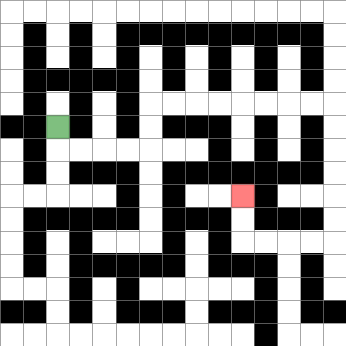{'start': '[2, 5]', 'end': '[10, 8]', 'path_directions': 'D,R,R,R,R,U,U,R,R,R,R,R,R,R,R,D,D,D,D,D,D,L,L,L,L,U,U', 'path_coordinates': '[[2, 5], [2, 6], [3, 6], [4, 6], [5, 6], [6, 6], [6, 5], [6, 4], [7, 4], [8, 4], [9, 4], [10, 4], [11, 4], [12, 4], [13, 4], [14, 4], [14, 5], [14, 6], [14, 7], [14, 8], [14, 9], [14, 10], [13, 10], [12, 10], [11, 10], [10, 10], [10, 9], [10, 8]]'}